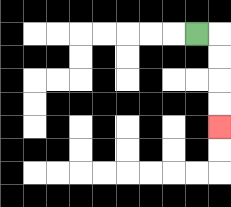{'start': '[8, 1]', 'end': '[9, 5]', 'path_directions': 'R,D,D,D,D', 'path_coordinates': '[[8, 1], [9, 1], [9, 2], [9, 3], [9, 4], [9, 5]]'}